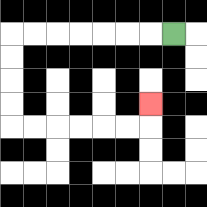{'start': '[7, 1]', 'end': '[6, 4]', 'path_directions': 'L,L,L,L,L,L,L,D,D,D,D,R,R,R,R,R,R,U', 'path_coordinates': '[[7, 1], [6, 1], [5, 1], [4, 1], [3, 1], [2, 1], [1, 1], [0, 1], [0, 2], [0, 3], [0, 4], [0, 5], [1, 5], [2, 5], [3, 5], [4, 5], [5, 5], [6, 5], [6, 4]]'}